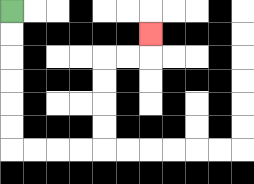{'start': '[0, 0]', 'end': '[6, 1]', 'path_directions': 'D,D,D,D,D,D,R,R,R,R,U,U,U,U,R,R,U', 'path_coordinates': '[[0, 0], [0, 1], [0, 2], [0, 3], [0, 4], [0, 5], [0, 6], [1, 6], [2, 6], [3, 6], [4, 6], [4, 5], [4, 4], [4, 3], [4, 2], [5, 2], [6, 2], [6, 1]]'}